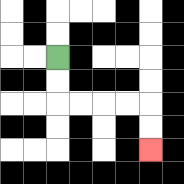{'start': '[2, 2]', 'end': '[6, 6]', 'path_directions': 'D,D,R,R,R,R,D,D', 'path_coordinates': '[[2, 2], [2, 3], [2, 4], [3, 4], [4, 4], [5, 4], [6, 4], [6, 5], [6, 6]]'}